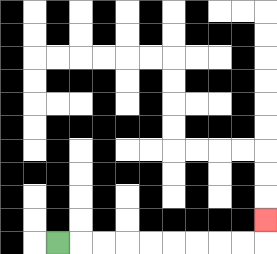{'start': '[2, 10]', 'end': '[11, 9]', 'path_directions': 'R,R,R,R,R,R,R,R,R,U', 'path_coordinates': '[[2, 10], [3, 10], [4, 10], [5, 10], [6, 10], [7, 10], [8, 10], [9, 10], [10, 10], [11, 10], [11, 9]]'}